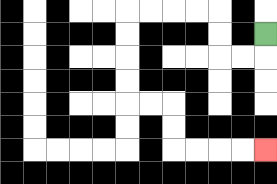{'start': '[11, 1]', 'end': '[11, 6]', 'path_directions': 'D,L,L,U,U,L,L,L,L,D,D,D,D,R,R,D,D,R,R,R,R', 'path_coordinates': '[[11, 1], [11, 2], [10, 2], [9, 2], [9, 1], [9, 0], [8, 0], [7, 0], [6, 0], [5, 0], [5, 1], [5, 2], [5, 3], [5, 4], [6, 4], [7, 4], [7, 5], [7, 6], [8, 6], [9, 6], [10, 6], [11, 6]]'}